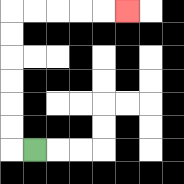{'start': '[1, 6]', 'end': '[5, 0]', 'path_directions': 'L,U,U,U,U,U,U,R,R,R,R,R', 'path_coordinates': '[[1, 6], [0, 6], [0, 5], [0, 4], [0, 3], [0, 2], [0, 1], [0, 0], [1, 0], [2, 0], [3, 0], [4, 0], [5, 0]]'}